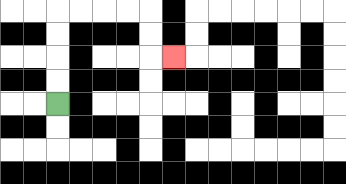{'start': '[2, 4]', 'end': '[7, 2]', 'path_directions': 'U,U,U,U,R,R,R,R,D,D,R', 'path_coordinates': '[[2, 4], [2, 3], [2, 2], [2, 1], [2, 0], [3, 0], [4, 0], [5, 0], [6, 0], [6, 1], [6, 2], [7, 2]]'}